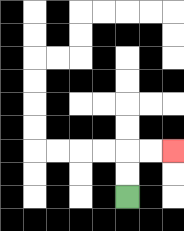{'start': '[5, 8]', 'end': '[7, 6]', 'path_directions': 'U,U,R,R', 'path_coordinates': '[[5, 8], [5, 7], [5, 6], [6, 6], [7, 6]]'}